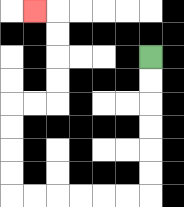{'start': '[6, 2]', 'end': '[1, 0]', 'path_directions': 'D,D,D,D,D,D,L,L,L,L,L,L,U,U,U,U,R,R,U,U,U,U,L', 'path_coordinates': '[[6, 2], [6, 3], [6, 4], [6, 5], [6, 6], [6, 7], [6, 8], [5, 8], [4, 8], [3, 8], [2, 8], [1, 8], [0, 8], [0, 7], [0, 6], [0, 5], [0, 4], [1, 4], [2, 4], [2, 3], [2, 2], [2, 1], [2, 0], [1, 0]]'}